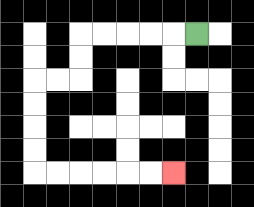{'start': '[8, 1]', 'end': '[7, 7]', 'path_directions': 'L,L,L,L,L,D,D,L,L,D,D,D,D,R,R,R,R,R,R', 'path_coordinates': '[[8, 1], [7, 1], [6, 1], [5, 1], [4, 1], [3, 1], [3, 2], [3, 3], [2, 3], [1, 3], [1, 4], [1, 5], [1, 6], [1, 7], [2, 7], [3, 7], [4, 7], [5, 7], [6, 7], [7, 7]]'}